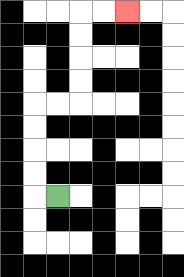{'start': '[2, 8]', 'end': '[5, 0]', 'path_directions': 'L,U,U,U,U,R,R,U,U,U,U,R,R', 'path_coordinates': '[[2, 8], [1, 8], [1, 7], [1, 6], [1, 5], [1, 4], [2, 4], [3, 4], [3, 3], [3, 2], [3, 1], [3, 0], [4, 0], [5, 0]]'}